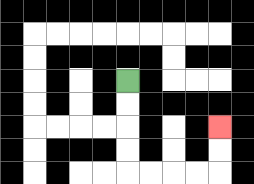{'start': '[5, 3]', 'end': '[9, 5]', 'path_directions': 'D,D,D,D,R,R,R,R,U,U', 'path_coordinates': '[[5, 3], [5, 4], [5, 5], [5, 6], [5, 7], [6, 7], [7, 7], [8, 7], [9, 7], [9, 6], [9, 5]]'}